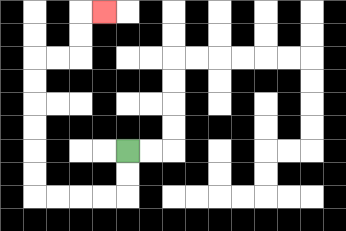{'start': '[5, 6]', 'end': '[4, 0]', 'path_directions': 'D,D,L,L,L,L,U,U,U,U,U,U,R,R,U,U,R', 'path_coordinates': '[[5, 6], [5, 7], [5, 8], [4, 8], [3, 8], [2, 8], [1, 8], [1, 7], [1, 6], [1, 5], [1, 4], [1, 3], [1, 2], [2, 2], [3, 2], [3, 1], [3, 0], [4, 0]]'}